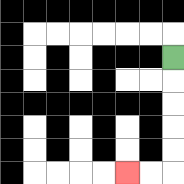{'start': '[7, 2]', 'end': '[5, 7]', 'path_directions': 'D,D,D,D,D,L,L', 'path_coordinates': '[[7, 2], [7, 3], [7, 4], [7, 5], [7, 6], [7, 7], [6, 7], [5, 7]]'}